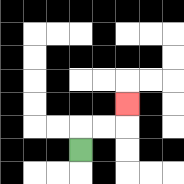{'start': '[3, 6]', 'end': '[5, 4]', 'path_directions': 'U,R,R,U', 'path_coordinates': '[[3, 6], [3, 5], [4, 5], [5, 5], [5, 4]]'}